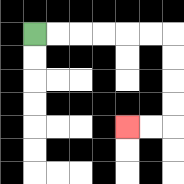{'start': '[1, 1]', 'end': '[5, 5]', 'path_directions': 'R,R,R,R,R,R,D,D,D,D,L,L', 'path_coordinates': '[[1, 1], [2, 1], [3, 1], [4, 1], [5, 1], [6, 1], [7, 1], [7, 2], [7, 3], [7, 4], [7, 5], [6, 5], [5, 5]]'}